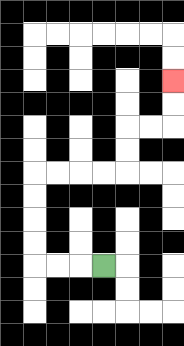{'start': '[4, 11]', 'end': '[7, 3]', 'path_directions': 'L,L,L,U,U,U,U,R,R,R,R,U,U,R,R,U,U', 'path_coordinates': '[[4, 11], [3, 11], [2, 11], [1, 11], [1, 10], [1, 9], [1, 8], [1, 7], [2, 7], [3, 7], [4, 7], [5, 7], [5, 6], [5, 5], [6, 5], [7, 5], [7, 4], [7, 3]]'}